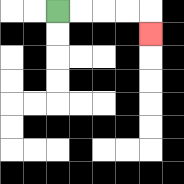{'start': '[2, 0]', 'end': '[6, 1]', 'path_directions': 'R,R,R,R,D', 'path_coordinates': '[[2, 0], [3, 0], [4, 0], [5, 0], [6, 0], [6, 1]]'}